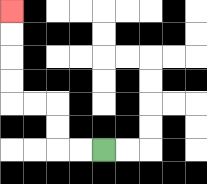{'start': '[4, 6]', 'end': '[0, 0]', 'path_directions': 'L,L,U,U,L,L,U,U,U,U', 'path_coordinates': '[[4, 6], [3, 6], [2, 6], [2, 5], [2, 4], [1, 4], [0, 4], [0, 3], [0, 2], [0, 1], [0, 0]]'}